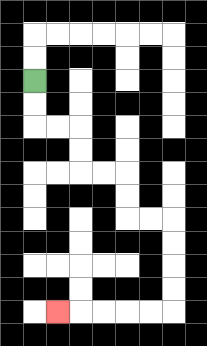{'start': '[1, 3]', 'end': '[2, 13]', 'path_directions': 'D,D,R,R,D,D,R,R,D,D,R,R,D,D,D,D,L,L,L,L,L', 'path_coordinates': '[[1, 3], [1, 4], [1, 5], [2, 5], [3, 5], [3, 6], [3, 7], [4, 7], [5, 7], [5, 8], [5, 9], [6, 9], [7, 9], [7, 10], [7, 11], [7, 12], [7, 13], [6, 13], [5, 13], [4, 13], [3, 13], [2, 13]]'}